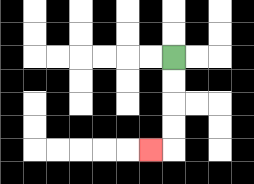{'start': '[7, 2]', 'end': '[6, 6]', 'path_directions': 'D,D,D,D,L', 'path_coordinates': '[[7, 2], [7, 3], [7, 4], [7, 5], [7, 6], [6, 6]]'}